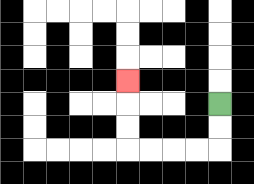{'start': '[9, 4]', 'end': '[5, 3]', 'path_directions': 'D,D,L,L,L,L,U,U,U', 'path_coordinates': '[[9, 4], [9, 5], [9, 6], [8, 6], [7, 6], [6, 6], [5, 6], [5, 5], [5, 4], [5, 3]]'}